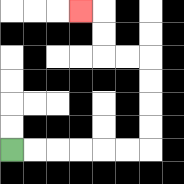{'start': '[0, 6]', 'end': '[3, 0]', 'path_directions': 'R,R,R,R,R,R,U,U,U,U,L,L,U,U,L', 'path_coordinates': '[[0, 6], [1, 6], [2, 6], [3, 6], [4, 6], [5, 6], [6, 6], [6, 5], [6, 4], [6, 3], [6, 2], [5, 2], [4, 2], [4, 1], [4, 0], [3, 0]]'}